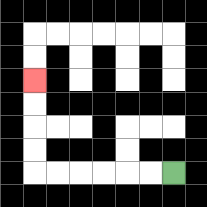{'start': '[7, 7]', 'end': '[1, 3]', 'path_directions': 'L,L,L,L,L,L,U,U,U,U', 'path_coordinates': '[[7, 7], [6, 7], [5, 7], [4, 7], [3, 7], [2, 7], [1, 7], [1, 6], [1, 5], [1, 4], [1, 3]]'}